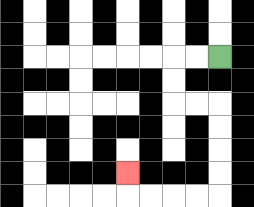{'start': '[9, 2]', 'end': '[5, 7]', 'path_directions': 'L,L,D,D,R,R,D,D,D,D,L,L,L,L,U', 'path_coordinates': '[[9, 2], [8, 2], [7, 2], [7, 3], [7, 4], [8, 4], [9, 4], [9, 5], [9, 6], [9, 7], [9, 8], [8, 8], [7, 8], [6, 8], [5, 8], [5, 7]]'}